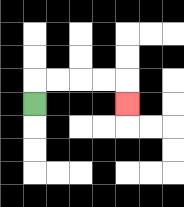{'start': '[1, 4]', 'end': '[5, 4]', 'path_directions': 'U,R,R,R,R,D', 'path_coordinates': '[[1, 4], [1, 3], [2, 3], [3, 3], [4, 3], [5, 3], [5, 4]]'}